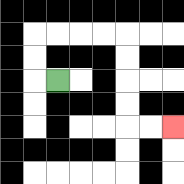{'start': '[2, 3]', 'end': '[7, 5]', 'path_directions': 'L,U,U,R,R,R,R,D,D,D,D,R,R', 'path_coordinates': '[[2, 3], [1, 3], [1, 2], [1, 1], [2, 1], [3, 1], [4, 1], [5, 1], [5, 2], [5, 3], [5, 4], [5, 5], [6, 5], [7, 5]]'}